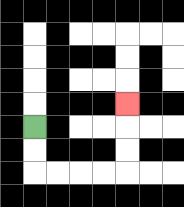{'start': '[1, 5]', 'end': '[5, 4]', 'path_directions': 'D,D,R,R,R,R,U,U,U', 'path_coordinates': '[[1, 5], [1, 6], [1, 7], [2, 7], [3, 7], [4, 7], [5, 7], [5, 6], [5, 5], [5, 4]]'}